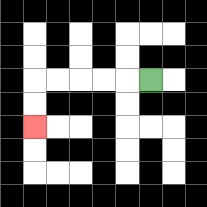{'start': '[6, 3]', 'end': '[1, 5]', 'path_directions': 'L,L,L,L,L,D,D', 'path_coordinates': '[[6, 3], [5, 3], [4, 3], [3, 3], [2, 3], [1, 3], [1, 4], [1, 5]]'}